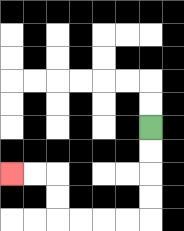{'start': '[6, 5]', 'end': '[0, 7]', 'path_directions': 'D,D,D,D,L,L,L,L,U,U,L,L', 'path_coordinates': '[[6, 5], [6, 6], [6, 7], [6, 8], [6, 9], [5, 9], [4, 9], [3, 9], [2, 9], [2, 8], [2, 7], [1, 7], [0, 7]]'}